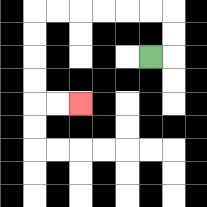{'start': '[6, 2]', 'end': '[3, 4]', 'path_directions': 'R,U,U,L,L,L,L,L,L,D,D,D,D,R,R', 'path_coordinates': '[[6, 2], [7, 2], [7, 1], [7, 0], [6, 0], [5, 0], [4, 0], [3, 0], [2, 0], [1, 0], [1, 1], [1, 2], [1, 3], [1, 4], [2, 4], [3, 4]]'}